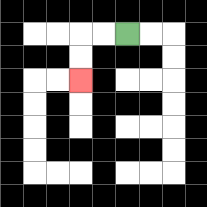{'start': '[5, 1]', 'end': '[3, 3]', 'path_directions': 'L,L,D,D', 'path_coordinates': '[[5, 1], [4, 1], [3, 1], [3, 2], [3, 3]]'}